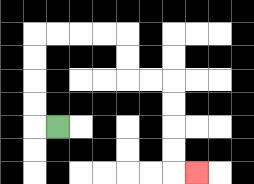{'start': '[2, 5]', 'end': '[8, 7]', 'path_directions': 'L,U,U,U,U,R,R,R,R,D,D,R,R,D,D,D,D,R', 'path_coordinates': '[[2, 5], [1, 5], [1, 4], [1, 3], [1, 2], [1, 1], [2, 1], [3, 1], [4, 1], [5, 1], [5, 2], [5, 3], [6, 3], [7, 3], [7, 4], [7, 5], [7, 6], [7, 7], [8, 7]]'}